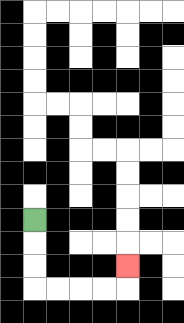{'start': '[1, 9]', 'end': '[5, 11]', 'path_directions': 'D,D,D,R,R,R,R,U', 'path_coordinates': '[[1, 9], [1, 10], [1, 11], [1, 12], [2, 12], [3, 12], [4, 12], [5, 12], [5, 11]]'}